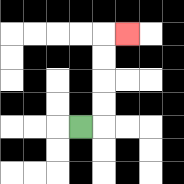{'start': '[3, 5]', 'end': '[5, 1]', 'path_directions': 'R,U,U,U,U,R', 'path_coordinates': '[[3, 5], [4, 5], [4, 4], [4, 3], [4, 2], [4, 1], [5, 1]]'}